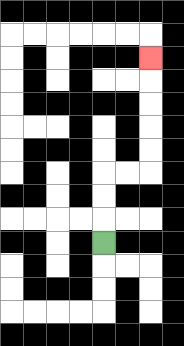{'start': '[4, 10]', 'end': '[6, 2]', 'path_directions': 'U,U,U,R,R,U,U,U,U,U', 'path_coordinates': '[[4, 10], [4, 9], [4, 8], [4, 7], [5, 7], [6, 7], [6, 6], [6, 5], [6, 4], [6, 3], [6, 2]]'}